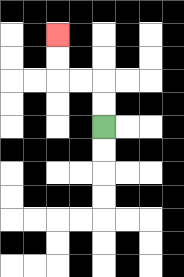{'start': '[4, 5]', 'end': '[2, 1]', 'path_directions': 'U,U,L,L,U,U', 'path_coordinates': '[[4, 5], [4, 4], [4, 3], [3, 3], [2, 3], [2, 2], [2, 1]]'}